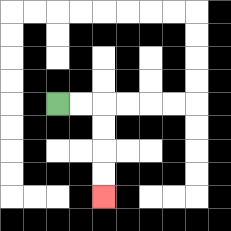{'start': '[2, 4]', 'end': '[4, 8]', 'path_directions': 'R,R,D,D,D,D', 'path_coordinates': '[[2, 4], [3, 4], [4, 4], [4, 5], [4, 6], [4, 7], [4, 8]]'}